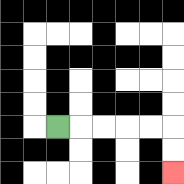{'start': '[2, 5]', 'end': '[7, 7]', 'path_directions': 'R,R,R,R,R,D,D', 'path_coordinates': '[[2, 5], [3, 5], [4, 5], [5, 5], [6, 5], [7, 5], [7, 6], [7, 7]]'}